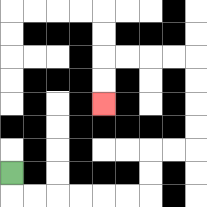{'start': '[0, 7]', 'end': '[4, 4]', 'path_directions': 'D,R,R,R,R,R,R,U,U,R,R,U,U,U,U,L,L,L,L,D,D', 'path_coordinates': '[[0, 7], [0, 8], [1, 8], [2, 8], [3, 8], [4, 8], [5, 8], [6, 8], [6, 7], [6, 6], [7, 6], [8, 6], [8, 5], [8, 4], [8, 3], [8, 2], [7, 2], [6, 2], [5, 2], [4, 2], [4, 3], [4, 4]]'}